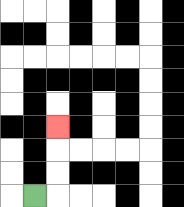{'start': '[1, 8]', 'end': '[2, 5]', 'path_directions': 'R,U,U,U', 'path_coordinates': '[[1, 8], [2, 8], [2, 7], [2, 6], [2, 5]]'}